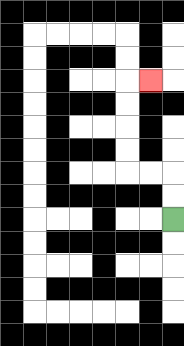{'start': '[7, 9]', 'end': '[6, 3]', 'path_directions': 'U,U,L,L,U,U,U,U,R', 'path_coordinates': '[[7, 9], [7, 8], [7, 7], [6, 7], [5, 7], [5, 6], [5, 5], [5, 4], [5, 3], [6, 3]]'}